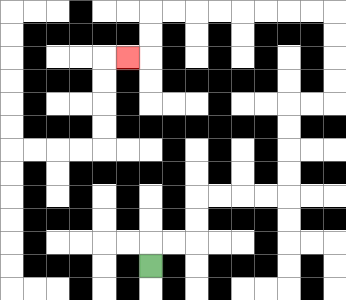{'start': '[6, 11]', 'end': '[5, 2]', 'path_directions': 'U,R,R,U,U,R,R,R,R,U,U,U,U,R,R,U,U,U,U,L,L,L,L,L,L,L,L,D,D,L', 'path_coordinates': '[[6, 11], [6, 10], [7, 10], [8, 10], [8, 9], [8, 8], [9, 8], [10, 8], [11, 8], [12, 8], [12, 7], [12, 6], [12, 5], [12, 4], [13, 4], [14, 4], [14, 3], [14, 2], [14, 1], [14, 0], [13, 0], [12, 0], [11, 0], [10, 0], [9, 0], [8, 0], [7, 0], [6, 0], [6, 1], [6, 2], [5, 2]]'}